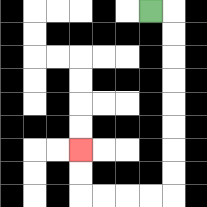{'start': '[6, 0]', 'end': '[3, 6]', 'path_directions': 'R,D,D,D,D,D,D,D,D,L,L,L,L,U,U', 'path_coordinates': '[[6, 0], [7, 0], [7, 1], [7, 2], [7, 3], [7, 4], [7, 5], [7, 6], [7, 7], [7, 8], [6, 8], [5, 8], [4, 8], [3, 8], [3, 7], [3, 6]]'}